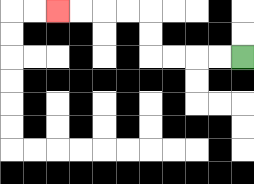{'start': '[10, 2]', 'end': '[2, 0]', 'path_directions': 'L,L,L,L,U,U,L,L,L,L', 'path_coordinates': '[[10, 2], [9, 2], [8, 2], [7, 2], [6, 2], [6, 1], [6, 0], [5, 0], [4, 0], [3, 0], [2, 0]]'}